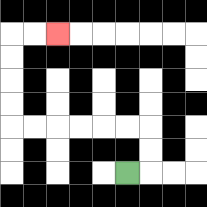{'start': '[5, 7]', 'end': '[2, 1]', 'path_directions': 'R,U,U,L,L,L,L,L,L,U,U,U,U,R,R', 'path_coordinates': '[[5, 7], [6, 7], [6, 6], [6, 5], [5, 5], [4, 5], [3, 5], [2, 5], [1, 5], [0, 5], [0, 4], [0, 3], [0, 2], [0, 1], [1, 1], [2, 1]]'}